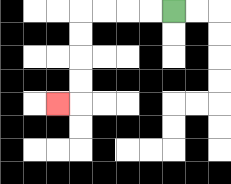{'start': '[7, 0]', 'end': '[2, 4]', 'path_directions': 'L,L,L,L,D,D,D,D,L', 'path_coordinates': '[[7, 0], [6, 0], [5, 0], [4, 0], [3, 0], [3, 1], [3, 2], [3, 3], [3, 4], [2, 4]]'}